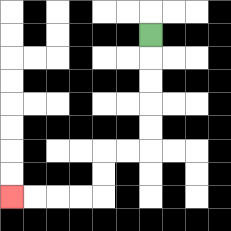{'start': '[6, 1]', 'end': '[0, 8]', 'path_directions': 'D,D,D,D,D,L,L,D,D,L,L,L,L', 'path_coordinates': '[[6, 1], [6, 2], [6, 3], [6, 4], [6, 5], [6, 6], [5, 6], [4, 6], [4, 7], [4, 8], [3, 8], [2, 8], [1, 8], [0, 8]]'}